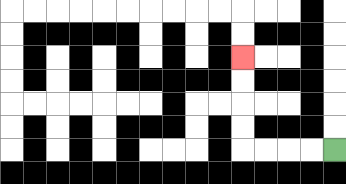{'start': '[14, 6]', 'end': '[10, 2]', 'path_directions': 'L,L,L,L,U,U,U,U', 'path_coordinates': '[[14, 6], [13, 6], [12, 6], [11, 6], [10, 6], [10, 5], [10, 4], [10, 3], [10, 2]]'}